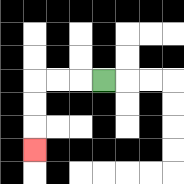{'start': '[4, 3]', 'end': '[1, 6]', 'path_directions': 'L,L,L,D,D,D', 'path_coordinates': '[[4, 3], [3, 3], [2, 3], [1, 3], [1, 4], [1, 5], [1, 6]]'}